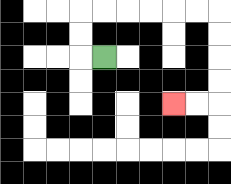{'start': '[4, 2]', 'end': '[7, 4]', 'path_directions': 'L,U,U,R,R,R,R,R,R,D,D,D,D,L,L', 'path_coordinates': '[[4, 2], [3, 2], [3, 1], [3, 0], [4, 0], [5, 0], [6, 0], [7, 0], [8, 0], [9, 0], [9, 1], [9, 2], [9, 3], [9, 4], [8, 4], [7, 4]]'}